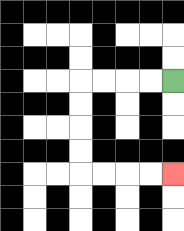{'start': '[7, 3]', 'end': '[7, 7]', 'path_directions': 'L,L,L,L,D,D,D,D,R,R,R,R', 'path_coordinates': '[[7, 3], [6, 3], [5, 3], [4, 3], [3, 3], [3, 4], [3, 5], [3, 6], [3, 7], [4, 7], [5, 7], [6, 7], [7, 7]]'}